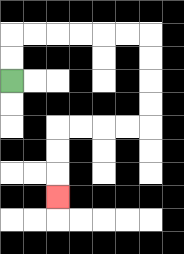{'start': '[0, 3]', 'end': '[2, 8]', 'path_directions': 'U,U,R,R,R,R,R,R,D,D,D,D,L,L,L,L,D,D,D', 'path_coordinates': '[[0, 3], [0, 2], [0, 1], [1, 1], [2, 1], [3, 1], [4, 1], [5, 1], [6, 1], [6, 2], [6, 3], [6, 4], [6, 5], [5, 5], [4, 5], [3, 5], [2, 5], [2, 6], [2, 7], [2, 8]]'}